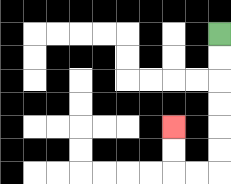{'start': '[9, 1]', 'end': '[7, 5]', 'path_directions': 'D,D,D,D,D,D,L,L,U,U', 'path_coordinates': '[[9, 1], [9, 2], [9, 3], [9, 4], [9, 5], [9, 6], [9, 7], [8, 7], [7, 7], [7, 6], [7, 5]]'}